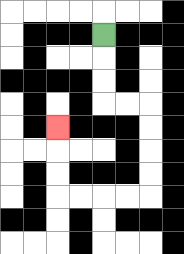{'start': '[4, 1]', 'end': '[2, 5]', 'path_directions': 'D,D,D,R,R,D,D,D,D,L,L,L,L,U,U,U', 'path_coordinates': '[[4, 1], [4, 2], [4, 3], [4, 4], [5, 4], [6, 4], [6, 5], [6, 6], [6, 7], [6, 8], [5, 8], [4, 8], [3, 8], [2, 8], [2, 7], [2, 6], [2, 5]]'}